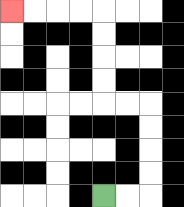{'start': '[4, 8]', 'end': '[0, 0]', 'path_directions': 'R,R,U,U,U,U,L,L,U,U,U,U,L,L,L,L', 'path_coordinates': '[[4, 8], [5, 8], [6, 8], [6, 7], [6, 6], [6, 5], [6, 4], [5, 4], [4, 4], [4, 3], [4, 2], [4, 1], [4, 0], [3, 0], [2, 0], [1, 0], [0, 0]]'}